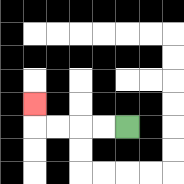{'start': '[5, 5]', 'end': '[1, 4]', 'path_directions': 'L,L,L,L,U', 'path_coordinates': '[[5, 5], [4, 5], [3, 5], [2, 5], [1, 5], [1, 4]]'}